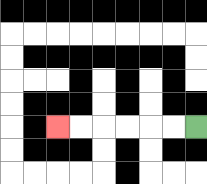{'start': '[8, 5]', 'end': '[2, 5]', 'path_directions': 'L,L,L,L,L,L', 'path_coordinates': '[[8, 5], [7, 5], [6, 5], [5, 5], [4, 5], [3, 5], [2, 5]]'}